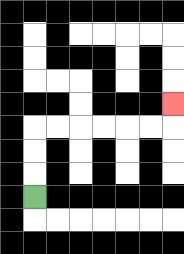{'start': '[1, 8]', 'end': '[7, 4]', 'path_directions': 'U,U,U,R,R,R,R,R,R,U', 'path_coordinates': '[[1, 8], [1, 7], [1, 6], [1, 5], [2, 5], [3, 5], [4, 5], [5, 5], [6, 5], [7, 5], [7, 4]]'}